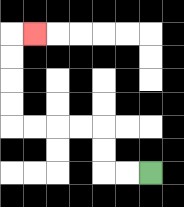{'start': '[6, 7]', 'end': '[1, 1]', 'path_directions': 'L,L,U,U,L,L,L,L,U,U,U,U,R', 'path_coordinates': '[[6, 7], [5, 7], [4, 7], [4, 6], [4, 5], [3, 5], [2, 5], [1, 5], [0, 5], [0, 4], [0, 3], [0, 2], [0, 1], [1, 1]]'}